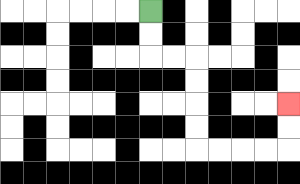{'start': '[6, 0]', 'end': '[12, 4]', 'path_directions': 'D,D,R,R,D,D,D,D,R,R,R,R,U,U', 'path_coordinates': '[[6, 0], [6, 1], [6, 2], [7, 2], [8, 2], [8, 3], [8, 4], [8, 5], [8, 6], [9, 6], [10, 6], [11, 6], [12, 6], [12, 5], [12, 4]]'}